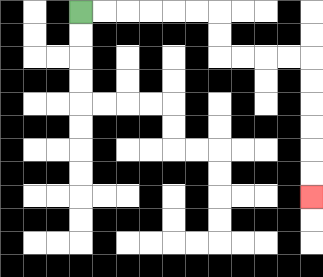{'start': '[3, 0]', 'end': '[13, 8]', 'path_directions': 'R,R,R,R,R,R,D,D,R,R,R,R,D,D,D,D,D,D', 'path_coordinates': '[[3, 0], [4, 0], [5, 0], [6, 0], [7, 0], [8, 0], [9, 0], [9, 1], [9, 2], [10, 2], [11, 2], [12, 2], [13, 2], [13, 3], [13, 4], [13, 5], [13, 6], [13, 7], [13, 8]]'}